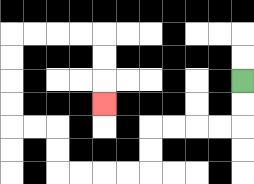{'start': '[10, 3]', 'end': '[4, 4]', 'path_directions': 'D,D,L,L,L,L,D,D,L,L,L,L,U,U,L,L,U,U,U,U,R,R,R,R,D,D,D', 'path_coordinates': '[[10, 3], [10, 4], [10, 5], [9, 5], [8, 5], [7, 5], [6, 5], [6, 6], [6, 7], [5, 7], [4, 7], [3, 7], [2, 7], [2, 6], [2, 5], [1, 5], [0, 5], [0, 4], [0, 3], [0, 2], [0, 1], [1, 1], [2, 1], [3, 1], [4, 1], [4, 2], [4, 3], [4, 4]]'}